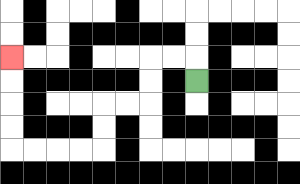{'start': '[8, 3]', 'end': '[0, 2]', 'path_directions': 'U,L,L,D,D,L,L,D,D,L,L,L,L,U,U,U,U', 'path_coordinates': '[[8, 3], [8, 2], [7, 2], [6, 2], [6, 3], [6, 4], [5, 4], [4, 4], [4, 5], [4, 6], [3, 6], [2, 6], [1, 6], [0, 6], [0, 5], [0, 4], [0, 3], [0, 2]]'}